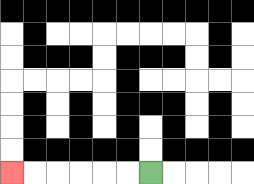{'start': '[6, 7]', 'end': '[0, 7]', 'path_directions': 'L,L,L,L,L,L', 'path_coordinates': '[[6, 7], [5, 7], [4, 7], [3, 7], [2, 7], [1, 7], [0, 7]]'}